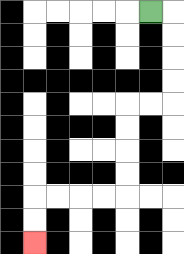{'start': '[6, 0]', 'end': '[1, 10]', 'path_directions': 'R,D,D,D,D,L,L,D,D,D,D,L,L,L,L,D,D', 'path_coordinates': '[[6, 0], [7, 0], [7, 1], [7, 2], [7, 3], [7, 4], [6, 4], [5, 4], [5, 5], [5, 6], [5, 7], [5, 8], [4, 8], [3, 8], [2, 8], [1, 8], [1, 9], [1, 10]]'}